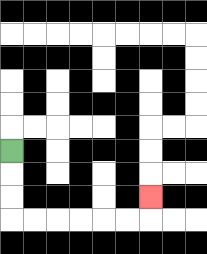{'start': '[0, 6]', 'end': '[6, 8]', 'path_directions': 'D,D,D,R,R,R,R,R,R,U', 'path_coordinates': '[[0, 6], [0, 7], [0, 8], [0, 9], [1, 9], [2, 9], [3, 9], [4, 9], [5, 9], [6, 9], [6, 8]]'}